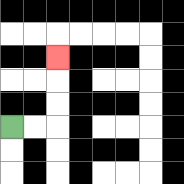{'start': '[0, 5]', 'end': '[2, 2]', 'path_directions': 'R,R,U,U,U', 'path_coordinates': '[[0, 5], [1, 5], [2, 5], [2, 4], [2, 3], [2, 2]]'}